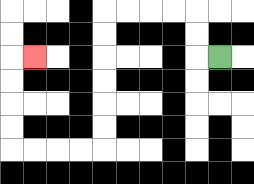{'start': '[9, 2]', 'end': '[1, 2]', 'path_directions': 'L,U,U,L,L,L,L,D,D,D,D,D,D,L,L,L,L,U,U,U,U,R', 'path_coordinates': '[[9, 2], [8, 2], [8, 1], [8, 0], [7, 0], [6, 0], [5, 0], [4, 0], [4, 1], [4, 2], [4, 3], [4, 4], [4, 5], [4, 6], [3, 6], [2, 6], [1, 6], [0, 6], [0, 5], [0, 4], [0, 3], [0, 2], [1, 2]]'}